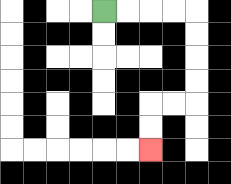{'start': '[4, 0]', 'end': '[6, 6]', 'path_directions': 'R,R,R,R,D,D,D,D,L,L,D,D', 'path_coordinates': '[[4, 0], [5, 0], [6, 0], [7, 0], [8, 0], [8, 1], [8, 2], [8, 3], [8, 4], [7, 4], [6, 4], [6, 5], [6, 6]]'}